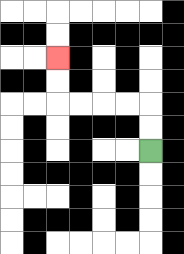{'start': '[6, 6]', 'end': '[2, 2]', 'path_directions': 'U,U,L,L,L,L,U,U', 'path_coordinates': '[[6, 6], [6, 5], [6, 4], [5, 4], [4, 4], [3, 4], [2, 4], [2, 3], [2, 2]]'}